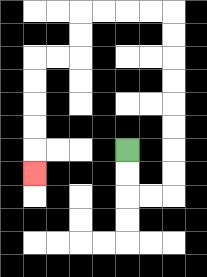{'start': '[5, 6]', 'end': '[1, 7]', 'path_directions': 'D,D,R,R,U,U,U,U,U,U,U,U,L,L,L,L,D,D,L,L,D,D,D,D,D', 'path_coordinates': '[[5, 6], [5, 7], [5, 8], [6, 8], [7, 8], [7, 7], [7, 6], [7, 5], [7, 4], [7, 3], [7, 2], [7, 1], [7, 0], [6, 0], [5, 0], [4, 0], [3, 0], [3, 1], [3, 2], [2, 2], [1, 2], [1, 3], [1, 4], [1, 5], [1, 6], [1, 7]]'}